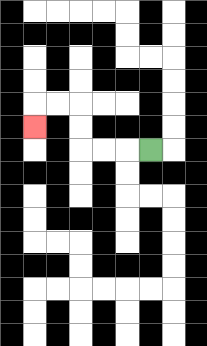{'start': '[6, 6]', 'end': '[1, 5]', 'path_directions': 'L,L,L,U,U,L,L,D', 'path_coordinates': '[[6, 6], [5, 6], [4, 6], [3, 6], [3, 5], [3, 4], [2, 4], [1, 4], [1, 5]]'}